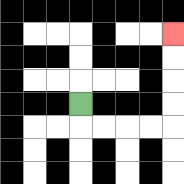{'start': '[3, 4]', 'end': '[7, 1]', 'path_directions': 'D,R,R,R,R,U,U,U,U', 'path_coordinates': '[[3, 4], [3, 5], [4, 5], [5, 5], [6, 5], [7, 5], [7, 4], [7, 3], [7, 2], [7, 1]]'}